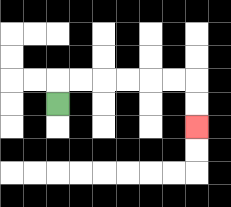{'start': '[2, 4]', 'end': '[8, 5]', 'path_directions': 'U,R,R,R,R,R,R,D,D', 'path_coordinates': '[[2, 4], [2, 3], [3, 3], [4, 3], [5, 3], [6, 3], [7, 3], [8, 3], [8, 4], [8, 5]]'}